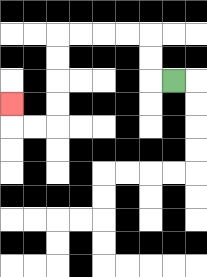{'start': '[7, 3]', 'end': '[0, 4]', 'path_directions': 'L,U,U,L,L,L,L,D,D,D,D,L,L,U', 'path_coordinates': '[[7, 3], [6, 3], [6, 2], [6, 1], [5, 1], [4, 1], [3, 1], [2, 1], [2, 2], [2, 3], [2, 4], [2, 5], [1, 5], [0, 5], [0, 4]]'}